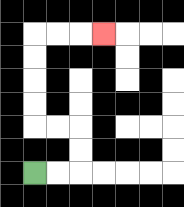{'start': '[1, 7]', 'end': '[4, 1]', 'path_directions': 'R,R,U,U,L,L,U,U,U,U,R,R,R', 'path_coordinates': '[[1, 7], [2, 7], [3, 7], [3, 6], [3, 5], [2, 5], [1, 5], [1, 4], [1, 3], [1, 2], [1, 1], [2, 1], [3, 1], [4, 1]]'}